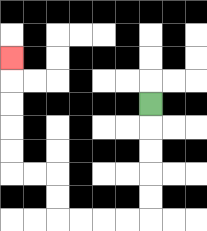{'start': '[6, 4]', 'end': '[0, 2]', 'path_directions': 'D,D,D,D,D,L,L,L,L,U,U,L,L,U,U,U,U,U', 'path_coordinates': '[[6, 4], [6, 5], [6, 6], [6, 7], [6, 8], [6, 9], [5, 9], [4, 9], [3, 9], [2, 9], [2, 8], [2, 7], [1, 7], [0, 7], [0, 6], [0, 5], [0, 4], [0, 3], [0, 2]]'}